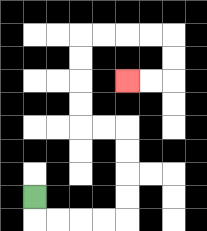{'start': '[1, 8]', 'end': '[5, 3]', 'path_directions': 'D,R,R,R,R,U,U,U,U,L,L,U,U,U,U,R,R,R,R,D,D,L,L', 'path_coordinates': '[[1, 8], [1, 9], [2, 9], [3, 9], [4, 9], [5, 9], [5, 8], [5, 7], [5, 6], [5, 5], [4, 5], [3, 5], [3, 4], [3, 3], [3, 2], [3, 1], [4, 1], [5, 1], [6, 1], [7, 1], [7, 2], [7, 3], [6, 3], [5, 3]]'}